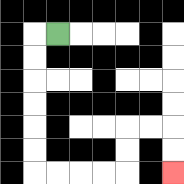{'start': '[2, 1]', 'end': '[7, 7]', 'path_directions': 'L,D,D,D,D,D,D,R,R,R,R,U,U,R,R,D,D', 'path_coordinates': '[[2, 1], [1, 1], [1, 2], [1, 3], [1, 4], [1, 5], [1, 6], [1, 7], [2, 7], [3, 7], [4, 7], [5, 7], [5, 6], [5, 5], [6, 5], [7, 5], [7, 6], [7, 7]]'}